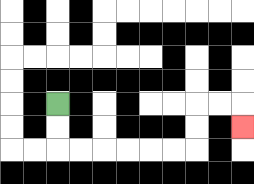{'start': '[2, 4]', 'end': '[10, 5]', 'path_directions': 'D,D,R,R,R,R,R,R,U,U,R,R,D', 'path_coordinates': '[[2, 4], [2, 5], [2, 6], [3, 6], [4, 6], [5, 6], [6, 6], [7, 6], [8, 6], [8, 5], [8, 4], [9, 4], [10, 4], [10, 5]]'}